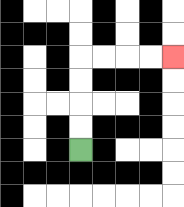{'start': '[3, 6]', 'end': '[7, 2]', 'path_directions': 'U,U,U,U,R,R,R,R', 'path_coordinates': '[[3, 6], [3, 5], [3, 4], [3, 3], [3, 2], [4, 2], [5, 2], [6, 2], [7, 2]]'}